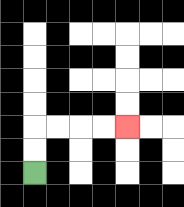{'start': '[1, 7]', 'end': '[5, 5]', 'path_directions': 'U,U,R,R,R,R', 'path_coordinates': '[[1, 7], [1, 6], [1, 5], [2, 5], [3, 5], [4, 5], [5, 5]]'}